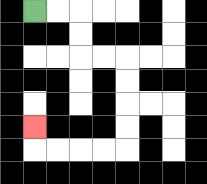{'start': '[1, 0]', 'end': '[1, 5]', 'path_directions': 'R,R,D,D,R,R,D,D,D,D,L,L,L,L,U', 'path_coordinates': '[[1, 0], [2, 0], [3, 0], [3, 1], [3, 2], [4, 2], [5, 2], [5, 3], [5, 4], [5, 5], [5, 6], [4, 6], [3, 6], [2, 6], [1, 6], [1, 5]]'}